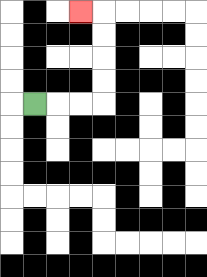{'start': '[1, 4]', 'end': '[3, 0]', 'path_directions': 'R,R,R,U,U,U,U,L', 'path_coordinates': '[[1, 4], [2, 4], [3, 4], [4, 4], [4, 3], [4, 2], [4, 1], [4, 0], [3, 0]]'}